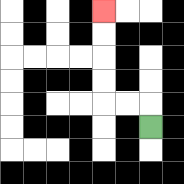{'start': '[6, 5]', 'end': '[4, 0]', 'path_directions': 'U,L,L,U,U,U,U', 'path_coordinates': '[[6, 5], [6, 4], [5, 4], [4, 4], [4, 3], [4, 2], [4, 1], [4, 0]]'}